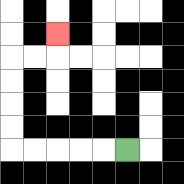{'start': '[5, 6]', 'end': '[2, 1]', 'path_directions': 'L,L,L,L,L,U,U,U,U,R,R,U', 'path_coordinates': '[[5, 6], [4, 6], [3, 6], [2, 6], [1, 6], [0, 6], [0, 5], [0, 4], [0, 3], [0, 2], [1, 2], [2, 2], [2, 1]]'}